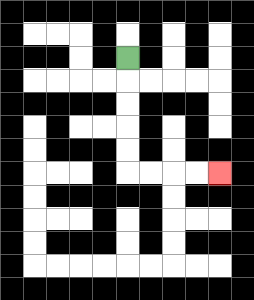{'start': '[5, 2]', 'end': '[9, 7]', 'path_directions': 'D,D,D,D,D,R,R,R,R', 'path_coordinates': '[[5, 2], [5, 3], [5, 4], [5, 5], [5, 6], [5, 7], [6, 7], [7, 7], [8, 7], [9, 7]]'}